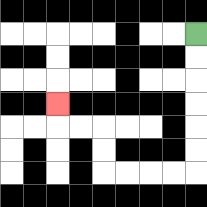{'start': '[8, 1]', 'end': '[2, 4]', 'path_directions': 'D,D,D,D,D,D,L,L,L,L,U,U,L,L,U', 'path_coordinates': '[[8, 1], [8, 2], [8, 3], [8, 4], [8, 5], [8, 6], [8, 7], [7, 7], [6, 7], [5, 7], [4, 7], [4, 6], [4, 5], [3, 5], [2, 5], [2, 4]]'}